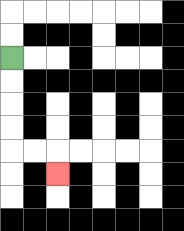{'start': '[0, 2]', 'end': '[2, 7]', 'path_directions': 'D,D,D,D,R,R,D', 'path_coordinates': '[[0, 2], [0, 3], [0, 4], [0, 5], [0, 6], [1, 6], [2, 6], [2, 7]]'}